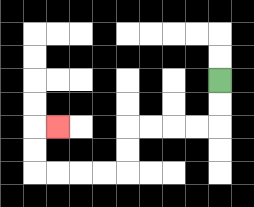{'start': '[9, 3]', 'end': '[2, 5]', 'path_directions': 'D,D,L,L,L,L,D,D,L,L,L,L,U,U,R', 'path_coordinates': '[[9, 3], [9, 4], [9, 5], [8, 5], [7, 5], [6, 5], [5, 5], [5, 6], [5, 7], [4, 7], [3, 7], [2, 7], [1, 7], [1, 6], [1, 5], [2, 5]]'}